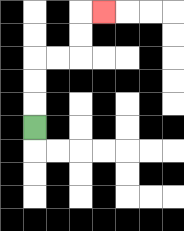{'start': '[1, 5]', 'end': '[4, 0]', 'path_directions': 'U,U,U,R,R,U,U,R', 'path_coordinates': '[[1, 5], [1, 4], [1, 3], [1, 2], [2, 2], [3, 2], [3, 1], [3, 0], [4, 0]]'}